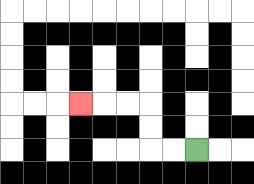{'start': '[8, 6]', 'end': '[3, 4]', 'path_directions': 'L,L,U,U,L,L,L', 'path_coordinates': '[[8, 6], [7, 6], [6, 6], [6, 5], [6, 4], [5, 4], [4, 4], [3, 4]]'}